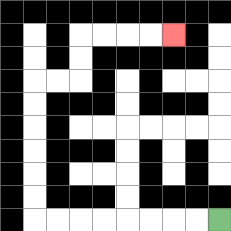{'start': '[9, 9]', 'end': '[7, 1]', 'path_directions': 'L,L,L,L,L,L,L,L,U,U,U,U,U,U,R,R,U,U,R,R,R,R', 'path_coordinates': '[[9, 9], [8, 9], [7, 9], [6, 9], [5, 9], [4, 9], [3, 9], [2, 9], [1, 9], [1, 8], [1, 7], [1, 6], [1, 5], [1, 4], [1, 3], [2, 3], [3, 3], [3, 2], [3, 1], [4, 1], [5, 1], [6, 1], [7, 1]]'}